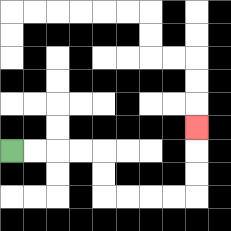{'start': '[0, 6]', 'end': '[8, 5]', 'path_directions': 'R,R,R,R,D,D,R,R,R,R,U,U,U', 'path_coordinates': '[[0, 6], [1, 6], [2, 6], [3, 6], [4, 6], [4, 7], [4, 8], [5, 8], [6, 8], [7, 8], [8, 8], [8, 7], [8, 6], [8, 5]]'}